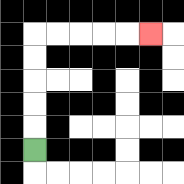{'start': '[1, 6]', 'end': '[6, 1]', 'path_directions': 'U,U,U,U,U,R,R,R,R,R', 'path_coordinates': '[[1, 6], [1, 5], [1, 4], [1, 3], [1, 2], [1, 1], [2, 1], [3, 1], [4, 1], [5, 1], [6, 1]]'}